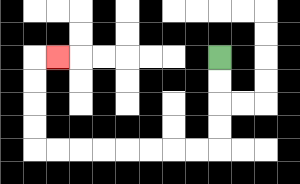{'start': '[9, 2]', 'end': '[2, 2]', 'path_directions': 'D,D,D,D,L,L,L,L,L,L,L,L,U,U,U,U,R', 'path_coordinates': '[[9, 2], [9, 3], [9, 4], [9, 5], [9, 6], [8, 6], [7, 6], [6, 6], [5, 6], [4, 6], [3, 6], [2, 6], [1, 6], [1, 5], [1, 4], [1, 3], [1, 2], [2, 2]]'}